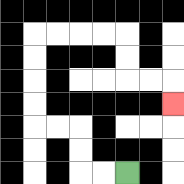{'start': '[5, 7]', 'end': '[7, 4]', 'path_directions': 'L,L,U,U,L,L,U,U,U,U,R,R,R,R,D,D,R,R,D', 'path_coordinates': '[[5, 7], [4, 7], [3, 7], [3, 6], [3, 5], [2, 5], [1, 5], [1, 4], [1, 3], [1, 2], [1, 1], [2, 1], [3, 1], [4, 1], [5, 1], [5, 2], [5, 3], [6, 3], [7, 3], [7, 4]]'}